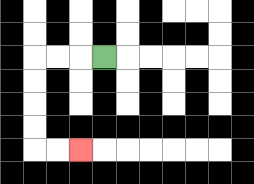{'start': '[4, 2]', 'end': '[3, 6]', 'path_directions': 'L,L,L,D,D,D,D,R,R', 'path_coordinates': '[[4, 2], [3, 2], [2, 2], [1, 2], [1, 3], [1, 4], [1, 5], [1, 6], [2, 6], [3, 6]]'}